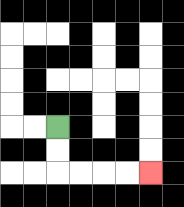{'start': '[2, 5]', 'end': '[6, 7]', 'path_directions': 'D,D,R,R,R,R', 'path_coordinates': '[[2, 5], [2, 6], [2, 7], [3, 7], [4, 7], [5, 7], [6, 7]]'}